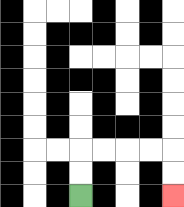{'start': '[3, 8]', 'end': '[7, 8]', 'path_directions': 'U,U,R,R,R,R,D,D', 'path_coordinates': '[[3, 8], [3, 7], [3, 6], [4, 6], [5, 6], [6, 6], [7, 6], [7, 7], [7, 8]]'}